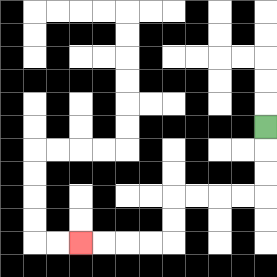{'start': '[11, 5]', 'end': '[3, 10]', 'path_directions': 'D,D,D,L,L,L,L,D,D,L,L,L,L', 'path_coordinates': '[[11, 5], [11, 6], [11, 7], [11, 8], [10, 8], [9, 8], [8, 8], [7, 8], [7, 9], [7, 10], [6, 10], [5, 10], [4, 10], [3, 10]]'}